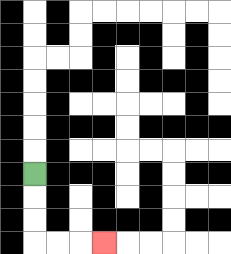{'start': '[1, 7]', 'end': '[4, 10]', 'path_directions': 'D,D,D,R,R,R', 'path_coordinates': '[[1, 7], [1, 8], [1, 9], [1, 10], [2, 10], [3, 10], [4, 10]]'}